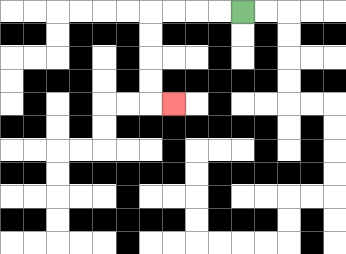{'start': '[10, 0]', 'end': '[7, 4]', 'path_directions': 'L,L,L,L,D,D,D,D,R', 'path_coordinates': '[[10, 0], [9, 0], [8, 0], [7, 0], [6, 0], [6, 1], [6, 2], [6, 3], [6, 4], [7, 4]]'}